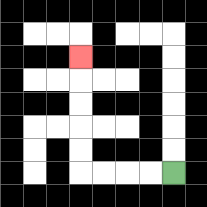{'start': '[7, 7]', 'end': '[3, 2]', 'path_directions': 'L,L,L,L,U,U,U,U,U', 'path_coordinates': '[[7, 7], [6, 7], [5, 7], [4, 7], [3, 7], [3, 6], [3, 5], [3, 4], [3, 3], [3, 2]]'}